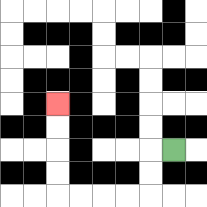{'start': '[7, 6]', 'end': '[2, 4]', 'path_directions': 'L,D,D,L,L,L,L,U,U,U,U', 'path_coordinates': '[[7, 6], [6, 6], [6, 7], [6, 8], [5, 8], [4, 8], [3, 8], [2, 8], [2, 7], [2, 6], [2, 5], [2, 4]]'}